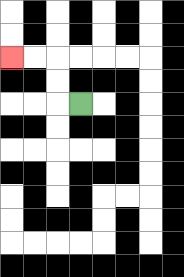{'start': '[3, 4]', 'end': '[0, 2]', 'path_directions': 'L,U,U,L,L', 'path_coordinates': '[[3, 4], [2, 4], [2, 3], [2, 2], [1, 2], [0, 2]]'}